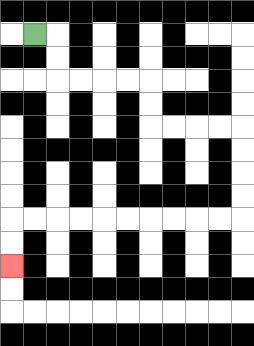{'start': '[1, 1]', 'end': '[0, 11]', 'path_directions': 'R,D,D,R,R,R,R,D,D,R,R,R,R,D,D,D,D,L,L,L,L,L,L,L,L,L,L,D,D', 'path_coordinates': '[[1, 1], [2, 1], [2, 2], [2, 3], [3, 3], [4, 3], [5, 3], [6, 3], [6, 4], [6, 5], [7, 5], [8, 5], [9, 5], [10, 5], [10, 6], [10, 7], [10, 8], [10, 9], [9, 9], [8, 9], [7, 9], [6, 9], [5, 9], [4, 9], [3, 9], [2, 9], [1, 9], [0, 9], [0, 10], [0, 11]]'}